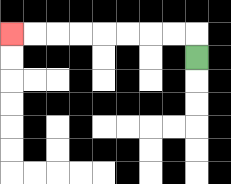{'start': '[8, 2]', 'end': '[0, 1]', 'path_directions': 'U,L,L,L,L,L,L,L,L', 'path_coordinates': '[[8, 2], [8, 1], [7, 1], [6, 1], [5, 1], [4, 1], [3, 1], [2, 1], [1, 1], [0, 1]]'}